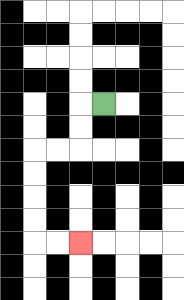{'start': '[4, 4]', 'end': '[3, 10]', 'path_directions': 'L,D,D,L,L,D,D,D,D,R,R', 'path_coordinates': '[[4, 4], [3, 4], [3, 5], [3, 6], [2, 6], [1, 6], [1, 7], [1, 8], [1, 9], [1, 10], [2, 10], [3, 10]]'}